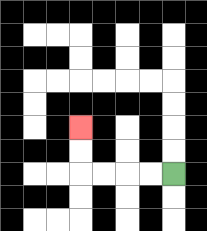{'start': '[7, 7]', 'end': '[3, 5]', 'path_directions': 'L,L,L,L,U,U', 'path_coordinates': '[[7, 7], [6, 7], [5, 7], [4, 7], [3, 7], [3, 6], [3, 5]]'}